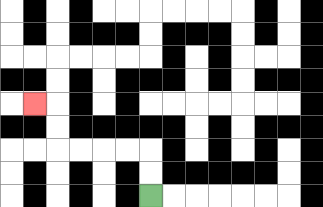{'start': '[6, 8]', 'end': '[1, 4]', 'path_directions': 'U,U,L,L,L,L,U,U,L', 'path_coordinates': '[[6, 8], [6, 7], [6, 6], [5, 6], [4, 6], [3, 6], [2, 6], [2, 5], [2, 4], [1, 4]]'}